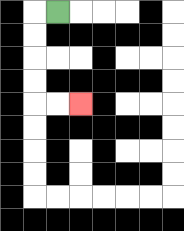{'start': '[2, 0]', 'end': '[3, 4]', 'path_directions': 'L,D,D,D,D,R,R', 'path_coordinates': '[[2, 0], [1, 0], [1, 1], [1, 2], [1, 3], [1, 4], [2, 4], [3, 4]]'}